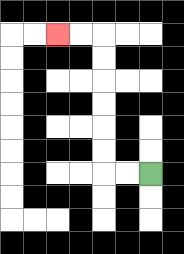{'start': '[6, 7]', 'end': '[2, 1]', 'path_directions': 'L,L,U,U,U,U,U,U,L,L', 'path_coordinates': '[[6, 7], [5, 7], [4, 7], [4, 6], [4, 5], [4, 4], [4, 3], [4, 2], [4, 1], [3, 1], [2, 1]]'}